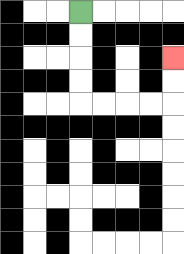{'start': '[3, 0]', 'end': '[7, 2]', 'path_directions': 'D,D,D,D,R,R,R,R,U,U', 'path_coordinates': '[[3, 0], [3, 1], [3, 2], [3, 3], [3, 4], [4, 4], [5, 4], [6, 4], [7, 4], [7, 3], [7, 2]]'}